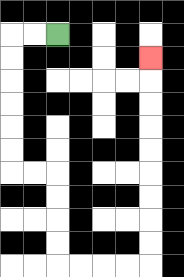{'start': '[2, 1]', 'end': '[6, 2]', 'path_directions': 'L,L,D,D,D,D,D,D,R,R,D,D,D,D,R,R,R,R,U,U,U,U,U,U,U,U,U', 'path_coordinates': '[[2, 1], [1, 1], [0, 1], [0, 2], [0, 3], [0, 4], [0, 5], [0, 6], [0, 7], [1, 7], [2, 7], [2, 8], [2, 9], [2, 10], [2, 11], [3, 11], [4, 11], [5, 11], [6, 11], [6, 10], [6, 9], [6, 8], [6, 7], [6, 6], [6, 5], [6, 4], [6, 3], [6, 2]]'}